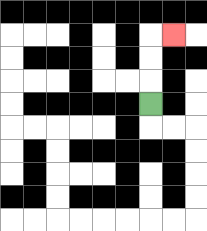{'start': '[6, 4]', 'end': '[7, 1]', 'path_directions': 'U,U,U,R', 'path_coordinates': '[[6, 4], [6, 3], [6, 2], [6, 1], [7, 1]]'}